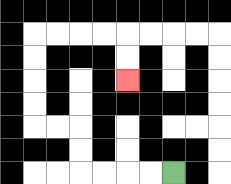{'start': '[7, 7]', 'end': '[5, 3]', 'path_directions': 'L,L,L,L,U,U,L,L,U,U,U,U,R,R,R,R,D,D', 'path_coordinates': '[[7, 7], [6, 7], [5, 7], [4, 7], [3, 7], [3, 6], [3, 5], [2, 5], [1, 5], [1, 4], [1, 3], [1, 2], [1, 1], [2, 1], [3, 1], [4, 1], [5, 1], [5, 2], [5, 3]]'}